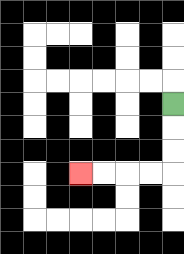{'start': '[7, 4]', 'end': '[3, 7]', 'path_directions': 'D,D,D,L,L,L,L', 'path_coordinates': '[[7, 4], [7, 5], [7, 6], [7, 7], [6, 7], [5, 7], [4, 7], [3, 7]]'}